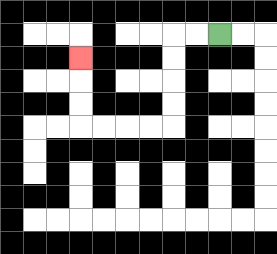{'start': '[9, 1]', 'end': '[3, 2]', 'path_directions': 'L,L,D,D,D,D,L,L,L,L,U,U,U', 'path_coordinates': '[[9, 1], [8, 1], [7, 1], [7, 2], [7, 3], [7, 4], [7, 5], [6, 5], [5, 5], [4, 5], [3, 5], [3, 4], [3, 3], [3, 2]]'}